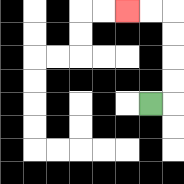{'start': '[6, 4]', 'end': '[5, 0]', 'path_directions': 'R,U,U,U,U,L,L', 'path_coordinates': '[[6, 4], [7, 4], [7, 3], [7, 2], [7, 1], [7, 0], [6, 0], [5, 0]]'}